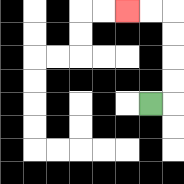{'start': '[6, 4]', 'end': '[5, 0]', 'path_directions': 'R,U,U,U,U,L,L', 'path_coordinates': '[[6, 4], [7, 4], [7, 3], [7, 2], [7, 1], [7, 0], [6, 0], [5, 0]]'}